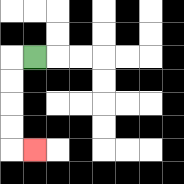{'start': '[1, 2]', 'end': '[1, 6]', 'path_directions': 'L,D,D,D,D,R', 'path_coordinates': '[[1, 2], [0, 2], [0, 3], [0, 4], [0, 5], [0, 6], [1, 6]]'}